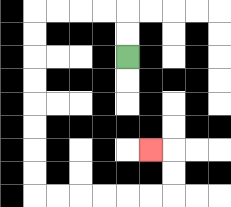{'start': '[5, 2]', 'end': '[6, 6]', 'path_directions': 'U,U,L,L,L,L,D,D,D,D,D,D,D,D,R,R,R,R,R,R,U,U,L', 'path_coordinates': '[[5, 2], [5, 1], [5, 0], [4, 0], [3, 0], [2, 0], [1, 0], [1, 1], [1, 2], [1, 3], [1, 4], [1, 5], [1, 6], [1, 7], [1, 8], [2, 8], [3, 8], [4, 8], [5, 8], [6, 8], [7, 8], [7, 7], [7, 6], [6, 6]]'}